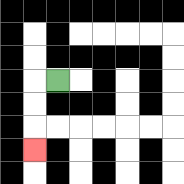{'start': '[2, 3]', 'end': '[1, 6]', 'path_directions': 'L,D,D,D', 'path_coordinates': '[[2, 3], [1, 3], [1, 4], [1, 5], [1, 6]]'}